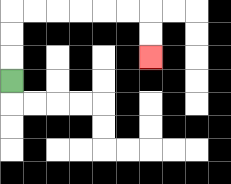{'start': '[0, 3]', 'end': '[6, 2]', 'path_directions': 'U,U,U,R,R,R,R,R,R,D,D', 'path_coordinates': '[[0, 3], [0, 2], [0, 1], [0, 0], [1, 0], [2, 0], [3, 0], [4, 0], [5, 0], [6, 0], [6, 1], [6, 2]]'}